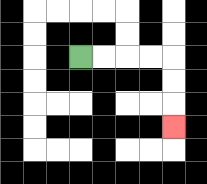{'start': '[3, 2]', 'end': '[7, 5]', 'path_directions': 'R,R,R,R,D,D,D', 'path_coordinates': '[[3, 2], [4, 2], [5, 2], [6, 2], [7, 2], [7, 3], [7, 4], [7, 5]]'}